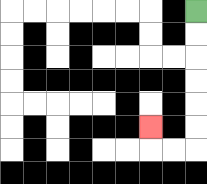{'start': '[8, 0]', 'end': '[6, 5]', 'path_directions': 'D,D,D,D,D,D,L,L,U', 'path_coordinates': '[[8, 0], [8, 1], [8, 2], [8, 3], [8, 4], [8, 5], [8, 6], [7, 6], [6, 6], [6, 5]]'}